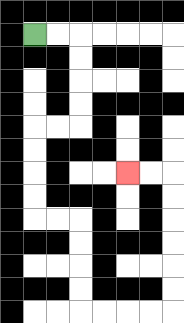{'start': '[1, 1]', 'end': '[5, 7]', 'path_directions': 'R,R,D,D,D,D,L,L,D,D,D,D,R,R,D,D,D,D,R,R,R,R,U,U,U,U,U,U,L,L', 'path_coordinates': '[[1, 1], [2, 1], [3, 1], [3, 2], [3, 3], [3, 4], [3, 5], [2, 5], [1, 5], [1, 6], [1, 7], [1, 8], [1, 9], [2, 9], [3, 9], [3, 10], [3, 11], [3, 12], [3, 13], [4, 13], [5, 13], [6, 13], [7, 13], [7, 12], [7, 11], [7, 10], [7, 9], [7, 8], [7, 7], [6, 7], [5, 7]]'}